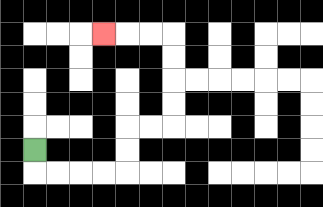{'start': '[1, 6]', 'end': '[4, 1]', 'path_directions': 'D,R,R,R,R,U,U,R,R,U,U,U,U,L,L,L', 'path_coordinates': '[[1, 6], [1, 7], [2, 7], [3, 7], [4, 7], [5, 7], [5, 6], [5, 5], [6, 5], [7, 5], [7, 4], [7, 3], [7, 2], [7, 1], [6, 1], [5, 1], [4, 1]]'}